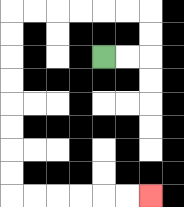{'start': '[4, 2]', 'end': '[6, 8]', 'path_directions': 'R,R,U,U,L,L,L,L,L,L,D,D,D,D,D,D,D,D,R,R,R,R,R,R', 'path_coordinates': '[[4, 2], [5, 2], [6, 2], [6, 1], [6, 0], [5, 0], [4, 0], [3, 0], [2, 0], [1, 0], [0, 0], [0, 1], [0, 2], [0, 3], [0, 4], [0, 5], [0, 6], [0, 7], [0, 8], [1, 8], [2, 8], [3, 8], [4, 8], [5, 8], [6, 8]]'}